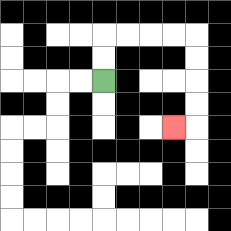{'start': '[4, 3]', 'end': '[7, 5]', 'path_directions': 'U,U,R,R,R,R,D,D,D,D,L', 'path_coordinates': '[[4, 3], [4, 2], [4, 1], [5, 1], [6, 1], [7, 1], [8, 1], [8, 2], [8, 3], [8, 4], [8, 5], [7, 5]]'}